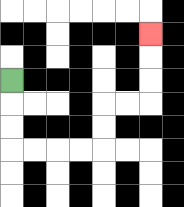{'start': '[0, 3]', 'end': '[6, 1]', 'path_directions': 'D,D,D,R,R,R,R,U,U,R,R,U,U,U', 'path_coordinates': '[[0, 3], [0, 4], [0, 5], [0, 6], [1, 6], [2, 6], [3, 6], [4, 6], [4, 5], [4, 4], [5, 4], [6, 4], [6, 3], [6, 2], [6, 1]]'}